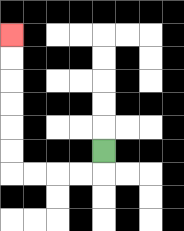{'start': '[4, 6]', 'end': '[0, 1]', 'path_directions': 'D,L,L,L,L,U,U,U,U,U,U', 'path_coordinates': '[[4, 6], [4, 7], [3, 7], [2, 7], [1, 7], [0, 7], [0, 6], [0, 5], [0, 4], [0, 3], [0, 2], [0, 1]]'}